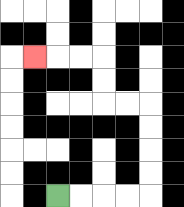{'start': '[2, 8]', 'end': '[1, 2]', 'path_directions': 'R,R,R,R,U,U,U,U,L,L,U,U,L,L,L', 'path_coordinates': '[[2, 8], [3, 8], [4, 8], [5, 8], [6, 8], [6, 7], [6, 6], [6, 5], [6, 4], [5, 4], [4, 4], [4, 3], [4, 2], [3, 2], [2, 2], [1, 2]]'}